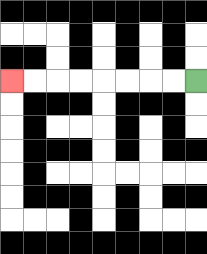{'start': '[8, 3]', 'end': '[0, 3]', 'path_directions': 'L,L,L,L,L,L,L,L', 'path_coordinates': '[[8, 3], [7, 3], [6, 3], [5, 3], [4, 3], [3, 3], [2, 3], [1, 3], [0, 3]]'}